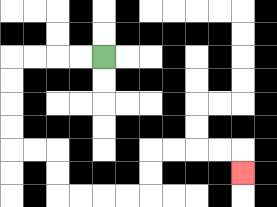{'start': '[4, 2]', 'end': '[10, 7]', 'path_directions': 'L,L,L,L,D,D,D,D,R,R,D,D,R,R,R,R,U,U,R,R,R,R,D', 'path_coordinates': '[[4, 2], [3, 2], [2, 2], [1, 2], [0, 2], [0, 3], [0, 4], [0, 5], [0, 6], [1, 6], [2, 6], [2, 7], [2, 8], [3, 8], [4, 8], [5, 8], [6, 8], [6, 7], [6, 6], [7, 6], [8, 6], [9, 6], [10, 6], [10, 7]]'}